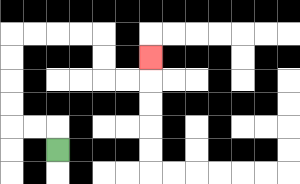{'start': '[2, 6]', 'end': '[6, 2]', 'path_directions': 'U,L,L,U,U,U,U,R,R,R,R,D,D,R,R,U', 'path_coordinates': '[[2, 6], [2, 5], [1, 5], [0, 5], [0, 4], [0, 3], [0, 2], [0, 1], [1, 1], [2, 1], [3, 1], [4, 1], [4, 2], [4, 3], [5, 3], [6, 3], [6, 2]]'}